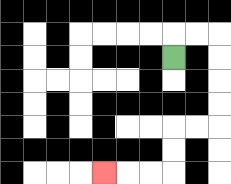{'start': '[7, 2]', 'end': '[4, 7]', 'path_directions': 'U,R,R,D,D,D,D,L,L,D,D,L,L,L', 'path_coordinates': '[[7, 2], [7, 1], [8, 1], [9, 1], [9, 2], [9, 3], [9, 4], [9, 5], [8, 5], [7, 5], [7, 6], [7, 7], [6, 7], [5, 7], [4, 7]]'}